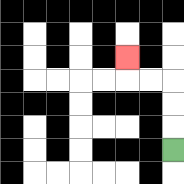{'start': '[7, 6]', 'end': '[5, 2]', 'path_directions': 'U,U,U,L,L,U', 'path_coordinates': '[[7, 6], [7, 5], [7, 4], [7, 3], [6, 3], [5, 3], [5, 2]]'}